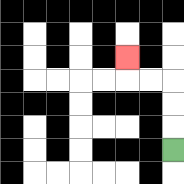{'start': '[7, 6]', 'end': '[5, 2]', 'path_directions': 'U,U,U,L,L,U', 'path_coordinates': '[[7, 6], [7, 5], [7, 4], [7, 3], [6, 3], [5, 3], [5, 2]]'}